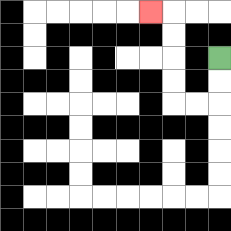{'start': '[9, 2]', 'end': '[6, 0]', 'path_directions': 'D,D,L,L,U,U,U,U,L', 'path_coordinates': '[[9, 2], [9, 3], [9, 4], [8, 4], [7, 4], [7, 3], [7, 2], [7, 1], [7, 0], [6, 0]]'}